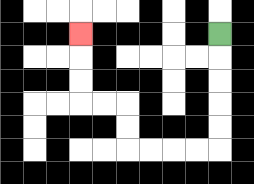{'start': '[9, 1]', 'end': '[3, 1]', 'path_directions': 'D,D,D,D,D,L,L,L,L,U,U,L,L,U,U,U', 'path_coordinates': '[[9, 1], [9, 2], [9, 3], [9, 4], [9, 5], [9, 6], [8, 6], [7, 6], [6, 6], [5, 6], [5, 5], [5, 4], [4, 4], [3, 4], [3, 3], [3, 2], [3, 1]]'}